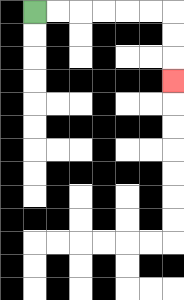{'start': '[1, 0]', 'end': '[7, 3]', 'path_directions': 'R,R,R,R,R,R,D,D,D', 'path_coordinates': '[[1, 0], [2, 0], [3, 0], [4, 0], [5, 0], [6, 0], [7, 0], [7, 1], [7, 2], [7, 3]]'}